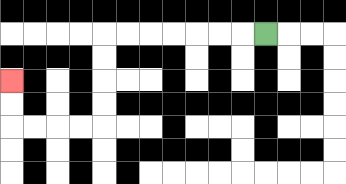{'start': '[11, 1]', 'end': '[0, 3]', 'path_directions': 'L,L,L,L,L,L,L,D,D,D,D,L,L,L,L,U,U', 'path_coordinates': '[[11, 1], [10, 1], [9, 1], [8, 1], [7, 1], [6, 1], [5, 1], [4, 1], [4, 2], [4, 3], [4, 4], [4, 5], [3, 5], [2, 5], [1, 5], [0, 5], [0, 4], [0, 3]]'}